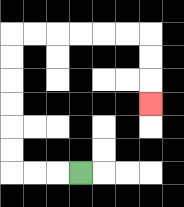{'start': '[3, 7]', 'end': '[6, 4]', 'path_directions': 'L,L,L,U,U,U,U,U,U,R,R,R,R,R,R,D,D,D', 'path_coordinates': '[[3, 7], [2, 7], [1, 7], [0, 7], [0, 6], [0, 5], [0, 4], [0, 3], [0, 2], [0, 1], [1, 1], [2, 1], [3, 1], [4, 1], [5, 1], [6, 1], [6, 2], [6, 3], [6, 4]]'}